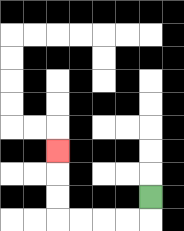{'start': '[6, 8]', 'end': '[2, 6]', 'path_directions': 'D,L,L,L,L,U,U,U', 'path_coordinates': '[[6, 8], [6, 9], [5, 9], [4, 9], [3, 9], [2, 9], [2, 8], [2, 7], [2, 6]]'}